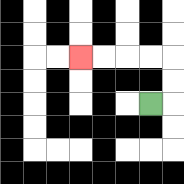{'start': '[6, 4]', 'end': '[3, 2]', 'path_directions': 'R,U,U,L,L,L,L', 'path_coordinates': '[[6, 4], [7, 4], [7, 3], [7, 2], [6, 2], [5, 2], [4, 2], [3, 2]]'}